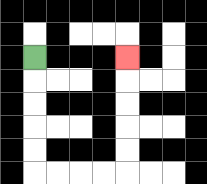{'start': '[1, 2]', 'end': '[5, 2]', 'path_directions': 'D,D,D,D,D,R,R,R,R,U,U,U,U,U', 'path_coordinates': '[[1, 2], [1, 3], [1, 4], [1, 5], [1, 6], [1, 7], [2, 7], [3, 7], [4, 7], [5, 7], [5, 6], [5, 5], [5, 4], [5, 3], [5, 2]]'}